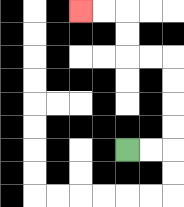{'start': '[5, 6]', 'end': '[3, 0]', 'path_directions': 'R,R,U,U,U,U,L,L,U,U,L,L', 'path_coordinates': '[[5, 6], [6, 6], [7, 6], [7, 5], [7, 4], [7, 3], [7, 2], [6, 2], [5, 2], [5, 1], [5, 0], [4, 0], [3, 0]]'}